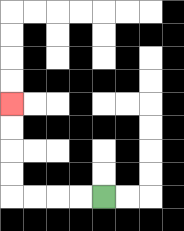{'start': '[4, 8]', 'end': '[0, 4]', 'path_directions': 'L,L,L,L,U,U,U,U', 'path_coordinates': '[[4, 8], [3, 8], [2, 8], [1, 8], [0, 8], [0, 7], [0, 6], [0, 5], [0, 4]]'}